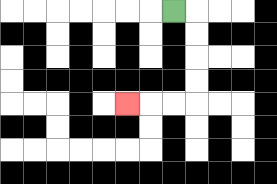{'start': '[7, 0]', 'end': '[5, 4]', 'path_directions': 'R,D,D,D,D,L,L,L', 'path_coordinates': '[[7, 0], [8, 0], [8, 1], [8, 2], [8, 3], [8, 4], [7, 4], [6, 4], [5, 4]]'}